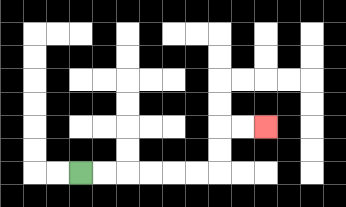{'start': '[3, 7]', 'end': '[11, 5]', 'path_directions': 'R,R,R,R,R,R,U,U,R,R', 'path_coordinates': '[[3, 7], [4, 7], [5, 7], [6, 7], [7, 7], [8, 7], [9, 7], [9, 6], [9, 5], [10, 5], [11, 5]]'}